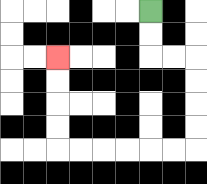{'start': '[6, 0]', 'end': '[2, 2]', 'path_directions': 'D,D,R,R,D,D,D,D,L,L,L,L,L,L,U,U,U,U', 'path_coordinates': '[[6, 0], [6, 1], [6, 2], [7, 2], [8, 2], [8, 3], [8, 4], [8, 5], [8, 6], [7, 6], [6, 6], [5, 6], [4, 6], [3, 6], [2, 6], [2, 5], [2, 4], [2, 3], [2, 2]]'}